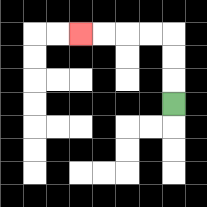{'start': '[7, 4]', 'end': '[3, 1]', 'path_directions': 'U,U,U,L,L,L,L', 'path_coordinates': '[[7, 4], [7, 3], [7, 2], [7, 1], [6, 1], [5, 1], [4, 1], [3, 1]]'}